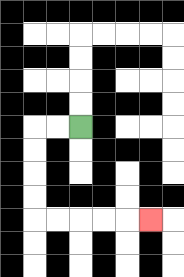{'start': '[3, 5]', 'end': '[6, 9]', 'path_directions': 'L,L,D,D,D,D,R,R,R,R,R', 'path_coordinates': '[[3, 5], [2, 5], [1, 5], [1, 6], [1, 7], [1, 8], [1, 9], [2, 9], [3, 9], [4, 9], [5, 9], [6, 9]]'}